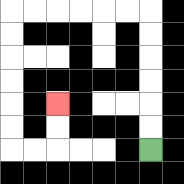{'start': '[6, 6]', 'end': '[2, 4]', 'path_directions': 'U,U,U,U,U,U,L,L,L,L,L,L,D,D,D,D,D,D,R,R,U,U', 'path_coordinates': '[[6, 6], [6, 5], [6, 4], [6, 3], [6, 2], [6, 1], [6, 0], [5, 0], [4, 0], [3, 0], [2, 0], [1, 0], [0, 0], [0, 1], [0, 2], [0, 3], [0, 4], [0, 5], [0, 6], [1, 6], [2, 6], [2, 5], [2, 4]]'}